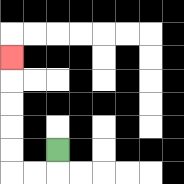{'start': '[2, 6]', 'end': '[0, 2]', 'path_directions': 'D,L,L,U,U,U,U,U', 'path_coordinates': '[[2, 6], [2, 7], [1, 7], [0, 7], [0, 6], [0, 5], [0, 4], [0, 3], [0, 2]]'}